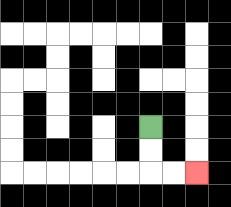{'start': '[6, 5]', 'end': '[8, 7]', 'path_directions': 'D,D,R,R', 'path_coordinates': '[[6, 5], [6, 6], [6, 7], [7, 7], [8, 7]]'}